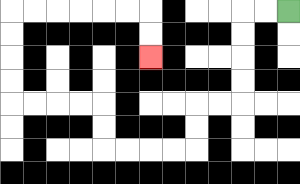{'start': '[12, 0]', 'end': '[6, 2]', 'path_directions': 'L,L,D,D,D,D,L,L,D,D,L,L,L,L,U,U,L,L,L,L,U,U,U,U,R,R,R,R,R,R,D,D', 'path_coordinates': '[[12, 0], [11, 0], [10, 0], [10, 1], [10, 2], [10, 3], [10, 4], [9, 4], [8, 4], [8, 5], [8, 6], [7, 6], [6, 6], [5, 6], [4, 6], [4, 5], [4, 4], [3, 4], [2, 4], [1, 4], [0, 4], [0, 3], [0, 2], [0, 1], [0, 0], [1, 0], [2, 0], [3, 0], [4, 0], [5, 0], [6, 0], [6, 1], [6, 2]]'}